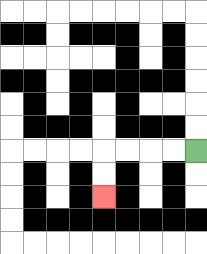{'start': '[8, 6]', 'end': '[4, 8]', 'path_directions': 'L,L,L,L,D,D', 'path_coordinates': '[[8, 6], [7, 6], [6, 6], [5, 6], [4, 6], [4, 7], [4, 8]]'}